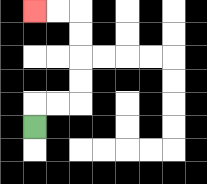{'start': '[1, 5]', 'end': '[1, 0]', 'path_directions': 'U,R,R,U,U,U,U,L,L', 'path_coordinates': '[[1, 5], [1, 4], [2, 4], [3, 4], [3, 3], [3, 2], [3, 1], [3, 0], [2, 0], [1, 0]]'}